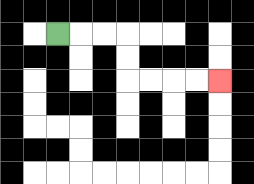{'start': '[2, 1]', 'end': '[9, 3]', 'path_directions': 'R,R,R,D,D,R,R,R,R', 'path_coordinates': '[[2, 1], [3, 1], [4, 1], [5, 1], [5, 2], [5, 3], [6, 3], [7, 3], [8, 3], [9, 3]]'}